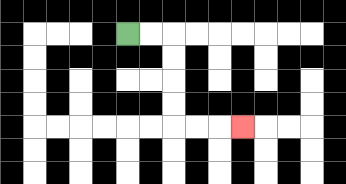{'start': '[5, 1]', 'end': '[10, 5]', 'path_directions': 'R,R,D,D,D,D,R,R,R', 'path_coordinates': '[[5, 1], [6, 1], [7, 1], [7, 2], [7, 3], [7, 4], [7, 5], [8, 5], [9, 5], [10, 5]]'}